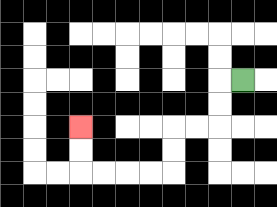{'start': '[10, 3]', 'end': '[3, 5]', 'path_directions': 'L,D,D,L,L,D,D,L,L,L,L,U,U', 'path_coordinates': '[[10, 3], [9, 3], [9, 4], [9, 5], [8, 5], [7, 5], [7, 6], [7, 7], [6, 7], [5, 7], [4, 7], [3, 7], [3, 6], [3, 5]]'}